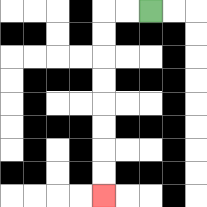{'start': '[6, 0]', 'end': '[4, 8]', 'path_directions': 'L,L,D,D,D,D,D,D,D,D', 'path_coordinates': '[[6, 0], [5, 0], [4, 0], [4, 1], [4, 2], [4, 3], [4, 4], [4, 5], [4, 6], [4, 7], [4, 8]]'}